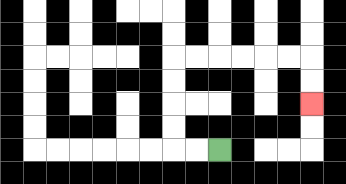{'start': '[9, 6]', 'end': '[13, 4]', 'path_directions': 'L,L,U,U,U,U,R,R,R,R,R,R,D,D', 'path_coordinates': '[[9, 6], [8, 6], [7, 6], [7, 5], [7, 4], [7, 3], [7, 2], [8, 2], [9, 2], [10, 2], [11, 2], [12, 2], [13, 2], [13, 3], [13, 4]]'}